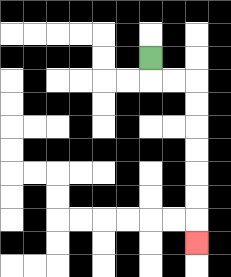{'start': '[6, 2]', 'end': '[8, 10]', 'path_directions': 'D,R,R,D,D,D,D,D,D,D', 'path_coordinates': '[[6, 2], [6, 3], [7, 3], [8, 3], [8, 4], [8, 5], [8, 6], [8, 7], [8, 8], [8, 9], [8, 10]]'}